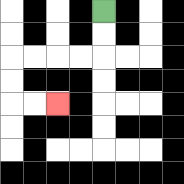{'start': '[4, 0]', 'end': '[2, 4]', 'path_directions': 'D,D,L,L,L,L,D,D,R,R', 'path_coordinates': '[[4, 0], [4, 1], [4, 2], [3, 2], [2, 2], [1, 2], [0, 2], [0, 3], [0, 4], [1, 4], [2, 4]]'}